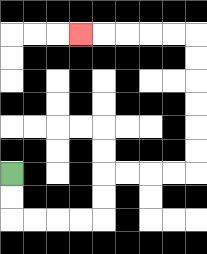{'start': '[0, 7]', 'end': '[3, 1]', 'path_directions': 'D,D,R,R,R,R,U,U,R,R,R,R,U,U,U,U,U,U,L,L,L,L,L', 'path_coordinates': '[[0, 7], [0, 8], [0, 9], [1, 9], [2, 9], [3, 9], [4, 9], [4, 8], [4, 7], [5, 7], [6, 7], [7, 7], [8, 7], [8, 6], [8, 5], [8, 4], [8, 3], [8, 2], [8, 1], [7, 1], [6, 1], [5, 1], [4, 1], [3, 1]]'}